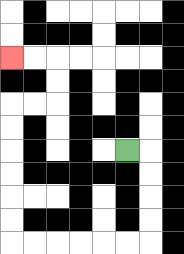{'start': '[5, 6]', 'end': '[0, 2]', 'path_directions': 'R,D,D,D,D,L,L,L,L,L,L,U,U,U,U,U,U,R,R,U,U,L,L', 'path_coordinates': '[[5, 6], [6, 6], [6, 7], [6, 8], [6, 9], [6, 10], [5, 10], [4, 10], [3, 10], [2, 10], [1, 10], [0, 10], [0, 9], [0, 8], [0, 7], [0, 6], [0, 5], [0, 4], [1, 4], [2, 4], [2, 3], [2, 2], [1, 2], [0, 2]]'}